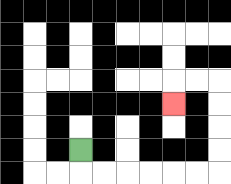{'start': '[3, 6]', 'end': '[7, 4]', 'path_directions': 'D,R,R,R,R,R,R,U,U,U,U,L,L,D', 'path_coordinates': '[[3, 6], [3, 7], [4, 7], [5, 7], [6, 7], [7, 7], [8, 7], [9, 7], [9, 6], [9, 5], [9, 4], [9, 3], [8, 3], [7, 3], [7, 4]]'}